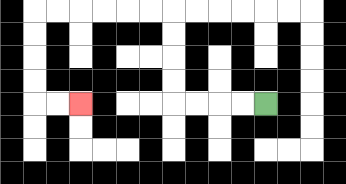{'start': '[11, 4]', 'end': '[3, 4]', 'path_directions': 'L,L,L,L,U,U,U,U,L,L,L,L,L,L,D,D,D,D,R,R', 'path_coordinates': '[[11, 4], [10, 4], [9, 4], [8, 4], [7, 4], [7, 3], [7, 2], [7, 1], [7, 0], [6, 0], [5, 0], [4, 0], [3, 0], [2, 0], [1, 0], [1, 1], [1, 2], [1, 3], [1, 4], [2, 4], [3, 4]]'}